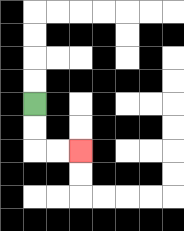{'start': '[1, 4]', 'end': '[3, 6]', 'path_directions': 'D,D,R,R', 'path_coordinates': '[[1, 4], [1, 5], [1, 6], [2, 6], [3, 6]]'}